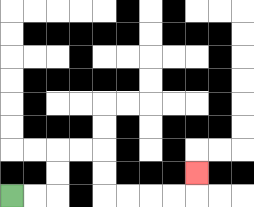{'start': '[0, 8]', 'end': '[8, 7]', 'path_directions': 'R,R,U,U,R,R,D,D,R,R,R,R,U', 'path_coordinates': '[[0, 8], [1, 8], [2, 8], [2, 7], [2, 6], [3, 6], [4, 6], [4, 7], [4, 8], [5, 8], [6, 8], [7, 8], [8, 8], [8, 7]]'}